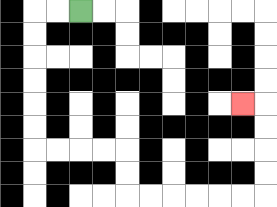{'start': '[3, 0]', 'end': '[10, 4]', 'path_directions': 'L,L,D,D,D,D,D,D,R,R,R,R,D,D,R,R,R,R,R,R,U,U,U,U,L', 'path_coordinates': '[[3, 0], [2, 0], [1, 0], [1, 1], [1, 2], [1, 3], [1, 4], [1, 5], [1, 6], [2, 6], [3, 6], [4, 6], [5, 6], [5, 7], [5, 8], [6, 8], [7, 8], [8, 8], [9, 8], [10, 8], [11, 8], [11, 7], [11, 6], [11, 5], [11, 4], [10, 4]]'}